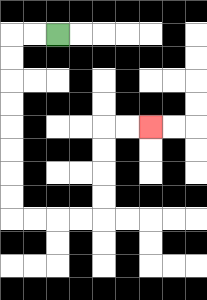{'start': '[2, 1]', 'end': '[6, 5]', 'path_directions': 'L,L,D,D,D,D,D,D,D,D,R,R,R,R,U,U,U,U,R,R', 'path_coordinates': '[[2, 1], [1, 1], [0, 1], [0, 2], [0, 3], [0, 4], [0, 5], [0, 6], [0, 7], [0, 8], [0, 9], [1, 9], [2, 9], [3, 9], [4, 9], [4, 8], [4, 7], [4, 6], [4, 5], [5, 5], [6, 5]]'}